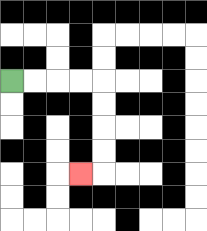{'start': '[0, 3]', 'end': '[3, 7]', 'path_directions': 'R,R,R,R,D,D,D,D,L', 'path_coordinates': '[[0, 3], [1, 3], [2, 3], [3, 3], [4, 3], [4, 4], [4, 5], [4, 6], [4, 7], [3, 7]]'}